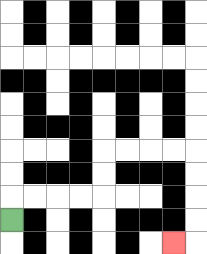{'start': '[0, 9]', 'end': '[7, 10]', 'path_directions': 'U,R,R,R,R,U,U,R,R,R,R,D,D,D,D,L', 'path_coordinates': '[[0, 9], [0, 8], [1, 8], [2, 8], [3, 8], [4, 8], [4, 7], [4, 6], [5, 6], [6, 6], [7, 6], [8, 6], [8, 7], [8, 8], [8, 9], [8, 10], [7, 10]]'}